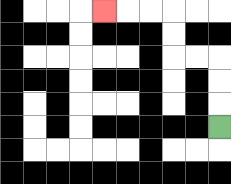{'start': '[9, 5]', 'end': '[4, 0]', 'path_directions': 'U,U,U,L,L,U,U,L,L,L', 'path_coordinates': '[[9, 5], [9, 4], [9, 3], [9, 2], [8, 2], [7, 2], [7, 1], [7, 0], [6, 0], [5, 0], [4, 0]]'}